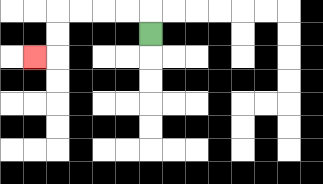{'start': '[6, 1]', 'end': '[1, 2]', 'path_directions': 'U,L,L,L,L,D,D,L', 'path_coordinates': '[[6, 1], [6, 0], [5, 0], [4, 0], [3, 0], [2, 0], [2, 1], [2, 2], [1, 2]]'}